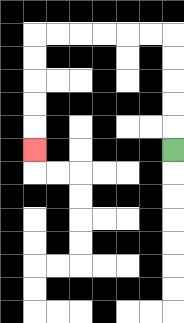{'start': '[7, 6]', 'end': '[1, 6]', 'path_directions': 'U,U,U,U,U,L,L,L,L,L,L,D,D,D,D,D', 'path_coordinates': '[[7, 6], [7, 5], [7, 4], [7, 3], [7, 2], [7, 1], [6, 1], [5, 1], [4, 1], [3, 1], [2, 1], [1, 1], [1, 2], [1, 3], [1, 4], [1, 5], [1, 6]]'}